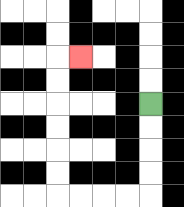{'start': '[6, 4]', 'end': '[3, 2]', 'path_directions': 'D,D,D,D,L,L,L,L,U,U,U,U,U,U,R', 'path_coordinates': '[[6, 4], [6, 5], [6, 6], [6, 7], [6, 8], [5, 8], [4, 8], [3, 8], [2, 8], [2, 7], [2, 6], [2, 5], [2, 4], [2, 3], [2, 2], [3, 2]]'}